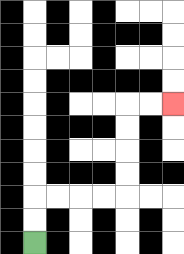{'start': '[1, 10]', 'end': '[7, 4]', 'path_directions': 'U,U,R,R,R,R,U,U,U,U,R,R', 'path_coordinates': '[[1, 10], [1, 9], [1, 8], [2, 8], [3, 8], [4, 8], [5, 8], [5, 7], [5, 6], [5, 5], [5, 4], [6, 4], [7, 4]]'}